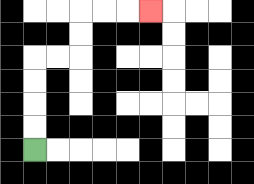{'start': '[1, 6]', 'end': '[6, 0]', 'path_directions': 'U,U,U,U,R,R,U,U,R,R,R', 'path_coordinates': '[[1, 6], [1, 5], [1, 4], [1, 3], [1, 2], [2, 2], [3, 2], [3, 1], [3, 0], [4, 0], [5, 0], [6, 0]]'}